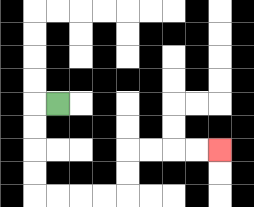{'start': '[2, 4]', 'end': '[9, 6]', 'path_directions': 'L,D,D,D,D,R,R,R,R,U,U,R,R,R,R', 'path_coordinates': '[[2, 4], [1, 4], [1, 5], [1, 6], [1, 7], [1, 8], [2, 8], [3, 8], [4, 8], [5, 8], [5, 7], [5, 6], [6, 6], [7, 6], [8, 6], [9, 6]]'}